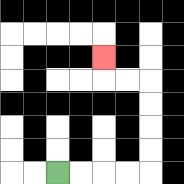{'start': '[2, 7]', 'end': '[4, 2]', 'path_directions': 'R,R,R,R,U,U,U,U,L,L,U', 'path_coordinates': '[[2, 7], [3, 7], [4, 7], [5, 7], [6, 7], [6, 6], [6, 5], [6, 4], [6, 3], [5, 3], [4, 3], [4, 2]]'}